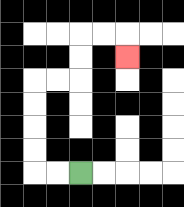{'start': '[3, 7]', 'end': '[5, 2]', 'path_directions': 'L,L,U,U,U,U,R,R,U,U,R,R,D', 'path_coordinates': '[[3, 7], [2, 7], [1, 7], [1, 6], [1, 5], [1, 4], [1, 3], [2, 3], [3, 3], [3, 2], [3, 1], [4, 1], [5, 1], [5, 2]]'}